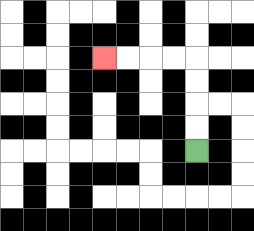{'start': '[8, 6]', 'end': '[4, 2]', 'path_directions': 'U,U,U,U,L,L,L,L', 'path_coordinates': '[[8, 6], [8, 5], [8, 4], [8, 3], [8, 2], [7, 2], [6, 2], [5, 2], [4, 2]]'}